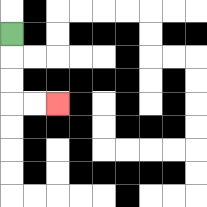{'start': '[0, 1]', 'end': '[2, 4]', 'path_directions': 'D,D,D,R,R', 'path_coordinates': '[[0, 1], [0, 2], [0, 3], [0, 4], [1, 4], [2, 4]]'}